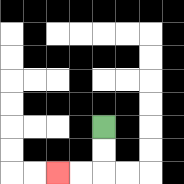{'start': '[4, 5]', 'end': '[2, 7]', 'path_directions': 'D,D,L,L', 'path_coordinates': '[[4, 5], [4, 6], [4, 7], [3, 7], [2, 7]]'}